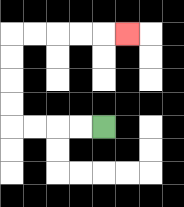{'start': '[4, 5]', 'end': '[5, 1]', 'path_directions': 'L,L,L,L,U,U,U,U,R,R,R,R,R', 'path_coordinates': '[[4, 5], [3, 5], [2, 5], [1, 5], [0, 5], [0, 4], [0, 3], [0, 2], [0, 1], [1, 1], [2, 1], [3, 1], [4, 1], [5, 1]]'}